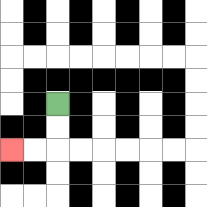{'start': '[2, 4]', 'end': '[0, 6]', 'path_directions': 'D,D,L,L', 'path_coordinates': '[[2, 4], [2, 5], [2, 6], [1, 6], [0, 6]]'}